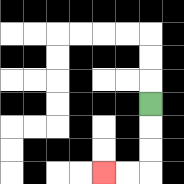{'start': '[6, 4]', 'end': '[4, 7]', 'path_directions': 'D,D,D,L,L', 'path_coordinates': '[[6, 4], [6, 5], [6, 6], [6, 7], [5, 7], [4, 7]]'}